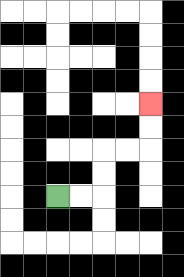{'start': '[2, 8]', 'end': '[6, 4]', 'path_directions': 'R,R,U,U,R,R,U,U', 'path_coordinates': '[[2, 8], [3, 8], [4, 8], [4, 7], [4, 6], [5, 6], [6, 6], [6, 5], [6, 4]]'}